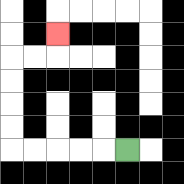{'start': '[5, 6]', 'end': '[2, 1]', 'path_directions': 'L,L,L,L,L,U,U,U,U,R,R,U', 'path_coordinates': '[[5, 6], [4, 6], [3, 6], [2, 6], [1, 6], [0, 6], [0, 5], [0, 4], [0, 3], [0, 2], [1, 2], [2, 2], [2, 1]]'}